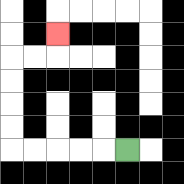{'start': '[5, 6]', 'end': '[2, 1]', 'path_directions': 'L,L,L,L,L,U,U,U,U,R,R,U', 'path_coordinates': '[[5, 6], [4, 6], [3, 6], [2, 6], [1, 6], [0, 6], [0, 5], [0, 4], [0, 3], [0, 2], [1, 2], [2, 2], [2, 1]]'}